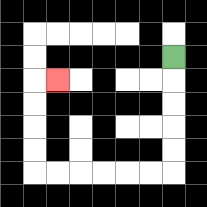{'start': '[7, 2]', 'end': '[2, 3]', 'path_directions': 'D,D,D,D,D,L,L,L,L,L,L,U,U,U,U,R', 'path_coordinates': '[[7, 2], [7, 3], [7, 4], [7, 5], [7, 6], [7, 7], [6, 7], [5, 7], [4, 7], [3, 7], [2, 7], [1, 7], [1, 6], [1, 5], [1, 4], [1, 3], [2, 3]]'}